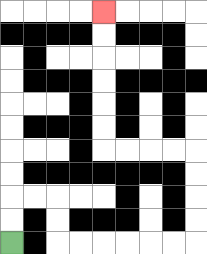{'start': '[0, 10]', 'end': '[4, 0]', 'path_directions': 'U,U,R,R,D,D,R,R,R,R,R,R,U,U,U,U,L,L,L,L,U,U,U,U,U,U', 'path_coordinates': '[[0, 10], [0, 9], [0, 8], [1, 8], [2, 8], [2, 9], [2, 10], [3, 10], [4, 10], [5, 10], [6, 10], [7, 10], [8, 10], [8, 9], [8, 8], [8, 7], [8, 6], [7, 6], [6, 6], [5, 6], [4, 6], [4, 5], [4, 4], [4, 3], [4, 2], [4, 1], [4, 0]]'}